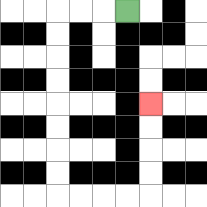{'start': '[5, 0]', 'end': '[6, 4]', 'path_directions': 'L,L,L,D,D,D,D,D,D,D,D,R,R,R,R,U,U,U,U', 'path_coordinates': '[[5, 0], [4, 0], [3, 0], [2, 0], [2, 1], [2, 2], [2, 3], [2, 4], [2, 5], [2, 6], [2, 7], [2, 8], [3, 8], [4, 8], [5, 8], [6, 8], [6, 7], [6, 6], [6, 5], [6, 4]]'}